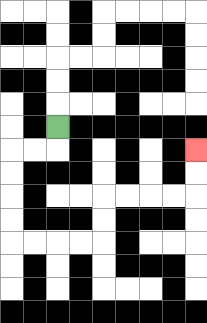{'start': '[2, 5]', 'end': '[8, 6]', 'path_directions': 'D,L,L,D,D,D,D,R,R,R,R,U,U,R,R,R,R,U,U', 'path_coordinates': '[[2, 5], [2, 6], [1, 6], [0, 6], [0, 7], [0, 8], [0, 9], [0, 10], [1, 10], [2, 10], [3, 10], [4, 10], [4, 9], [4, 8], [5, 8], [6, 8], [7, 8], [8, 8], [8, 7], [8, 6]]'}